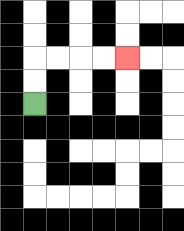{'start': '[1, 4]', 'end': '[5, 2]', 'path_directions': 'U,U,R,R,R,R', 'path_coordinates': '[[1, 4], [1, 3], [1, 2], [2, 2], [3, 2], [4, 2], [5, 2]]'}